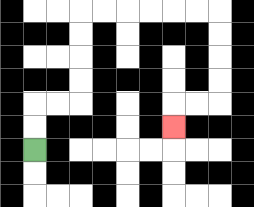{'start': '[1, 6]', 'end': '[7, 5]', 'path_directions': 'U,U,R,R,U,U,U,U,R,R,R,R,R,R,D,D,D,D,L,L,D', 'path_coordinates': '[[1, 6], [1, 5], [1, 4], [2, 4], [3, 4], [3, 3], [3, 2], [3, 1], [3, 0], [4, 0], [5, 0], [6, 0], [7, 0], [8, 0], [9, 0], [9, 1], [9, 2], [9, 3], [9, 4], [8, 4], [7, 4], [7, 5]]'}